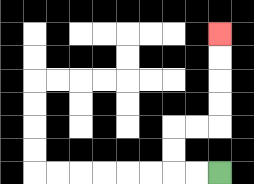{'start': '[9, 7]', 'end': '[9, 1]', 'path_directions': 'L,L,U,U,R,R,U,U,U,U', 'path_coordinates': '[[9, 7], [8, 7], [7, 7], [7, 6], [7, 5], [8, 5], [9, 5], [9, 4], [9, 3], [9, 2], [9, 1]]'}